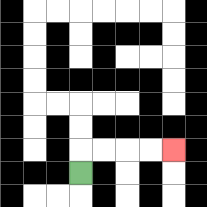{'start': '[3, 7]', 'end': '[7, 6]', 'path_directions': 'U,R,R,R,R', 'path_coordinates': '[[3, 7], [3, 6], [4, 6], [5, 6], [6, 6], [7, 6]]'}